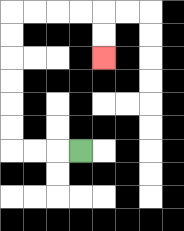{'start': '[3, 6]', 'end': '[4, 2]', 'path_directions': 'L,L,L,U,U,U,U,U,U,R,R,R,R,D,D', 'path_coordinates': '[[3, 6], [2, 6], [1, 6], [0, 6], [0, 5], [0, 4], [0, 3], [0, 2], [0, 1], [0, 0], [1, 0], [2, 0], [3, 0], [4, 0], [4, 1], [4, 2]]'}